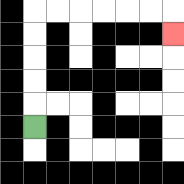{'start': '[1, 5]', 'end': '[7, 1]', 'path_directions': 'U,U,U,U,U,R,R,R,R,R,R,D', 'path_coordinates': '[[1, 5], [1, 4], [1, 3], [1, 2], [1, 1], [1, 0], [2, 0], [3, 0], [4, 0], [5, 0], [6, 0], [7, 0], [7, 1]]'}